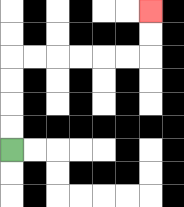{'start': '[0, 6]', 'end': '[6, 0]', 'path_directions': 'U,U,U,U,R,R,R,R,R,R,U,U', 'path_coordinates': '[[0, 6], [0, 5], [0, 4], [0, 3], [0, 2], [1, 2], [2, 2], [3, 2], [4, 2], [5, 2], [6, 2], [6, 1], [6, 0]]'}